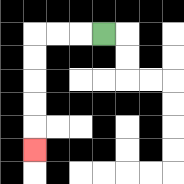{'start': '[4, 1]', 'end': '[1, 6]', 'path_directions': 'L,L,L,D,D,D,D,D', 'path_coordinates': '[[4, 1], [3, 1], [2, 1], [1, 1], [1, 2], [1, 3], [1, 4], [1, 5], [1, 6]]'}